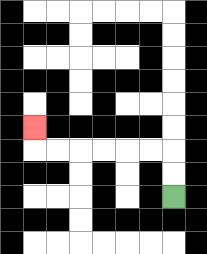{'start': '[7, 8]', 'end': '[1, 5]', 'path_directions': 'U,U,L,L,L,L,L,L,U', 'path_coordinates': '[[7, 8], [7, 7], [7, 6], [6, 6], [5, 6], [4, 6], [3, 6], [2, 6], [1, 6], [1, 5]]'}